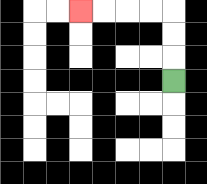{'start': '[7, 3]', 'end': '[3, 0]', 'path_directions': 'U,U,U,L,L,L,L', 'path_coordinates': '[[7, 3], [7, 2], [7, 1], [7, 0], [6, 0], [5, 0], [4, 0], [3, 0]]'}